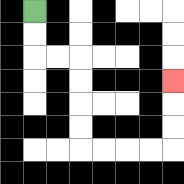{'start': '[1, 0]', 'end': '[7, 3]', 'path_directions': 'D,D,R,R,D,D,D,D,R,R,R,R,U,U,U', 'path_coordinates': '[[1, 0], [1, 1], [1, 2], [2, 2], [3, 2], [3, 3], [3, 4], [3, 5], [3, 6], [4, 6], [5, 6], [6, 6], [7, 6], [7, 5], [7, 4], [7, 3]]'}